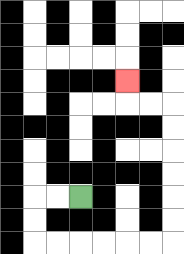{'start': '[3, 8]', 'end': '[5, 3]', 'path_directions': 'L,L,D,D,R,R,R,R,R,R,U,U,U,U,U,U,L,L,U', 'path_coordinates': '[[3, 8], [2, 8], [1, 8], [1, 9], [1, 10], [2, 10], [3, 10], [4, 10], [5, 10], [6, 10], [7, 10], [7, 9], [7, 8], [7, 7], [7, 6], [7, 5], [7, 4], [6, 4], [5, 4], [5, 3]]'}